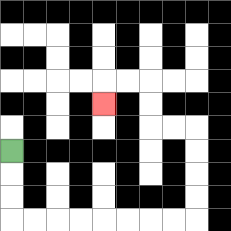{'start': '[0, 6]', 'end': '[4, 4]', 'path_directions': 'D,D,D,R,R,R,R,R,R,R,R,U,U,U,U,L,L,U,U,L,L,D', 'path_coordinates': '[[0, 6], [0, 7], [0, 8], [0, 9], [1, 9], [2, 9], [3, 9], [4, 9], [5, 9], [6, 9], [7, 9], [8, 9], [8, 8], [8, 7], [8, 6], [8, 5], [7, 5], [6, 5], [6, 4], [6, 3], [5, 3], [4, 3], [4, 4]]'}